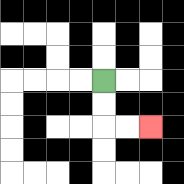{'start': '[4, 3]', 'end': '[6, 5]', 'path_directions': 'D,D,R,R', 'path_coordinates': '[[4, 3], [4, 4], [4, 5], [5, 5], [6, 5]]'}